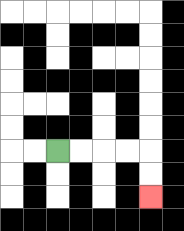{'start': '[2, 6]', 'end': '[6, 8]', 'path_directions': 'R,R,R,R,D,D', 'path_coordinates': '[[2, 6], [3, 6], [4, 6], [5, 6], [6, 6], [6, 7], [6, 8]]'}